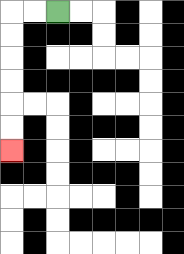{'start': '[2, 0]', 'end': '[0, 6]', 'path_directions': 'L,L,D,D,D,D,D,D', 'path_coordinates': '[[2, 0], [1, 0], [0, 0], [0, 1], [0, 2], [0, 3], [0, 4], [0, 5], [0, 6]]'}